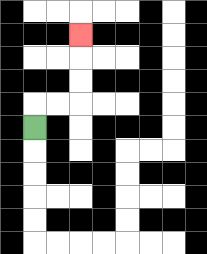{'start': '[1, 5]', 'end': '[3, 1]', 'path_directions': 'U,R,R,U,U,U', 'path_coordinates': '[[1, 5], [1, 4], [2, 4], [3, 4], [3, 3], [3, 2], [3, 1]]'}